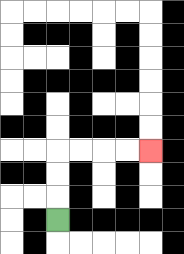{'start': '[2, 9]', 'end': '[6, 6]', 'path_directions': 'U,U,U,R,R,R,R', 'path_coordinates': '[[2, 9], [2, 8], [2, 7], [2, 6], [3, 6], [4, 6], [5, 6], [6, 6]]'}